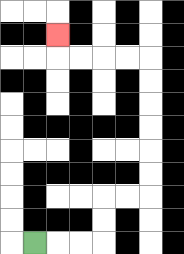{'start': '[1, 10]', 'end': '[2, 1]', 'path_directions': 'R,R,R,U,U,R,R,U,U,U,U,U,U,L,L,L,L,U', 'path_coordinates': '[[1, 10], [2, 10], [3, 10], [4, 10], [4, 9], [4, 8], [5, 8], [6, 8], [6, 7], [6, 6], [6, 5], [6, 4], [6, 3], [6, 2], [5, 2], [4, 2], [3, 2], [2, 2], [2, 1]]'}